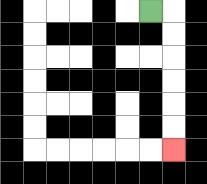{'start': '[6, 0]', 'end': '[7, 6]', 'path_directions': 'R,D,D,D,D,D,D', 'path_coordinates': '[[6, 0], [7, 0], [7, 1], [7, 2], [7, 3], [7, 4], [7, 5], [7, 6]]'}